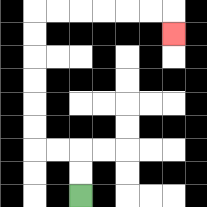{'start': '[3, 8]', 'end': '[7, 1]', 'path_directions': 'U,U,L,L,U,U,U,U,U,U,R,R,R,R,R,R,D', 'path_coordinates': '[[3, 8], [3, 7], [3, 6], [2, 6], [1, 6], [1, 5], [1, 4], [1, 3], [1, 2], [1, 1], [1, 0], [2, 0], [3, 0], [4, 0], [5, 0], [6, 0], [7, 0], [7, 1]]'}